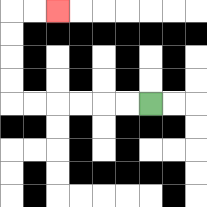{'start': '[6, 4]', 'end': '[2, 0]', 'path_directions': 'L,L,L,L,L,L,U,U,U,U,R,R', 'path_coordinates': '[[6, 4], [5, 4], [4, 4], [3, 4], [2, 4], [1, 4], [0, 4], [0, 3], [0, 2], [0, 1], [0, 0], [1, 0], [2, 0]]'}